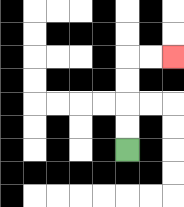{'start': '[5, 6]', 'end': '[7, 2]', 'path_directions': 'U,U,U,U,R,R', 'path_coordinates': '[[5, 6], [5, 5], [5, 4], [5, 3], [5, 2], [6, 2], [7, 2]]'}